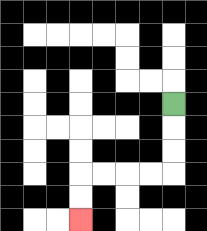{'start': '[7, 4]', 'end': '[3, 9]', 'path_directions': 'D,D,D,L,L,L,L,D,D', 'path_coordinates': '[[7, 4], [7, 5], [7, 6], [7, 7], [6, 7], [5, 7], [4, 7], [3, 7], [3, 8], [3, 9]]'}